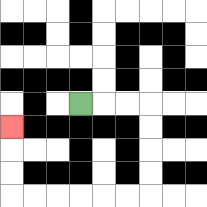{'start': '[3, 4]', 'end': '[0, 5]', 'path_directions': 'R,R,R,D,D,D,D,L,L,L,L,L,L,U,U,U', 'path_coordinates': '[[3, 4], [4, 4], [5, 4], [6, 4], [6, 5], [6, 6], [6, 7], [6, 8], [5, 8], [4, 8], [3, 8], [2, 8], [1, 8], [0, 8], [0, 7], [0, 6], [0, 5]]'}